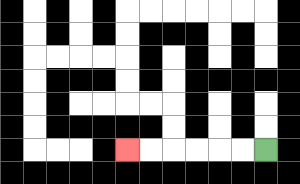{'start': '[11, 6]', 'end': '[5, 6]', 'path_directions': 'L,L,L,L,L,L', 'path_coordinates': '[[11, 6], [10, 6], [9, 6], [8, 6], [7, 6], [6, 6], [5, 6]]'}